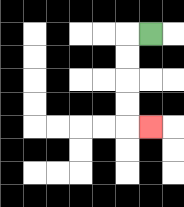{'start': '[6, 1]', 'end': '[6, 5]', 'path_directions': 'L,D,D,D,D,R', 'path_coordinates': '[[6, 1], [5, 1], [5, 2], [5, 3], [5, 4], [5, 5], [6, 5]]'}